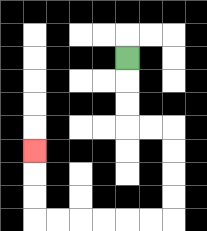{'start': '[5, 2]', 'end': '[1, 6]', 'path_directions': 'D,D,D,R,R,D,D,D,D,L,L,L,L,L,L,U,U,U', 'path_coordinates': '[[5, 2], [5, 3], [5, 4], [5, 5], [6, 5], [7, 5], [7, 6], [7, 7], [7, 8], [7, 9], [6, 9], [5, 9], [4, 9], [3, 9], [2, 9], [1, 9], [1, 8], [1, 7], [1, 6]]'}